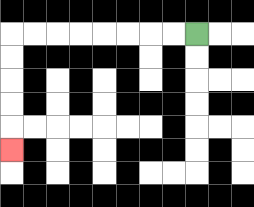{'start': '[8, 1]', 'end': '[0, 6]', 'path_directions': 'L,L,L,L,L,L,L,L,D,D,D,D,D', 'path_coordinates': '[[8, 1], [7, 1], [6, 1], [5, 1], [4, 1], [3, 1], [2, 1], [1, 1], [0, 1], [0, 2], [0, 3], [0, 4], [0, 5], [0, 6]]'}